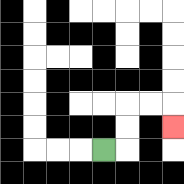{'start': '[4, 6]', 'end': '[7, 5]', 'path_directions': 'R,U,U,R,R,D', 'path_coordinates': '[[4, 6], [5, 6], [5, 5], [5, 4], [6, 4], [7, 4], [7, 5]]'}